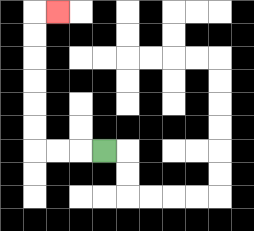{'start': '[4, 6]', 'end': '[2, 0]', 'path_directions': 'L,L,L,U,U,U,U,U,U,R', 'path_coordinates': '[[4, 6], [3, 6], [2, 6], [1, 6], [1, 5], [1, 4], [1, 3], [1, 2], [1, 1], [1, 0], [2, 0]]'}